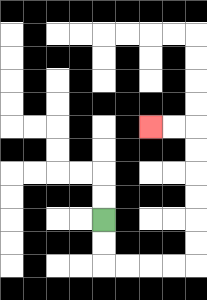{'start': '[4, 9]', 'end': '[6, 5]', 'path_directions': 'D,D,R,R,R,R,U,U,U,U,U,U,L,L', 'path_coordinates': '[[4, 9], [4, 10], [4, 11], [5, 11], [6, 11], [7, 11], [8, 11], [8, 10], [8, 9], [8, 8], [8, 7], [8, 6], [8, 5], [7, 5], [6, 5]]'}